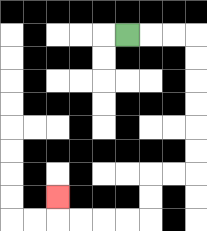{'start': '[5, 1]', 'end': '[2, 8]', 'path_directions': 'R,R,R,D,D,D,D,D,D,L,L,D,D,L,L,L,L,U', 'path_coordinates': '[[5, 1], [6, 1], [7, 1], [8, 1], [8, 2], [8, 3], [8, 4], [8, 5], [8, 6], [8, 7], [7, 7], [6, 7], [6, 8], [6, 9], [5, 9], [4, 9], [3, 9], [2, 9], [2, 8]]'}